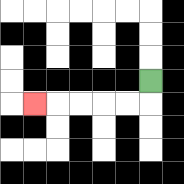{'start': '[6, 3]', 'end': '[1, 4]', 'path_directions': 'D,L,L,L,L,L', 'path_coordinates': '[[6, 3], [6, 4], [5, 4], [4, 4], [3, 4], [2, 4], [1, 4]]'}